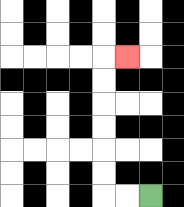{'start': '[6, 8]', 'end': '[5, 2]', 'path_directions': 'L,L,U,U,U,U,U,U,R', 'path_coordinates': '[[6, 8], [5, 8], [4, 8], [4, 7], [4, 6], [4, 5], [4, 4], [4, 3], [4, 2], [5, 2]]'}